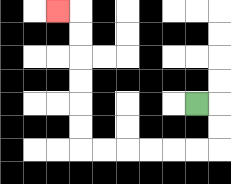{'start': '[8, 4]', 'end': '[2, 0]', 'path_directions': 'R,D,D,L,L,L,L,L,L,U,U,U,U,U,U,L', 'path_coordinates': '[[8, 4], [9, 4], [9, 5], [9, 6], [8, 6], [7, 6], [6, 6], [5, 6], [4, 6], [3, 6], [3, 5], [3, 4], [3, 3], [3, 2], [3, 1], [3, 0], [2, 0]]'}